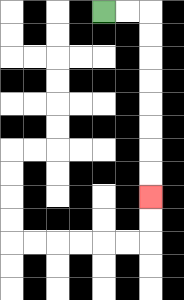{'start': '[4, 0]', 'end': '[6, 8]', 'path_directions': 'R,R,D,D,D,D,D,D,D,D', 'path_coordinates': '[[4, 0], [5, 0], [6, 0], [6, 1], [6, 2], [6, 3], [6, 4], [6, 5], [6, 6], [6, 7], [6, 8]]'}